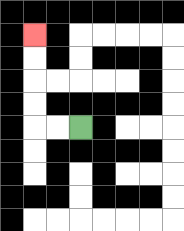{'start': '[3, 5]', 'end': '[1, 1]', 'path_directions': 'L,L,U,U,U,U', 'path_coordinates': '[[3, 5], [2, 5], [1, 5], [1, 4], [1, 3], [1, 2], [1, 1]]'}